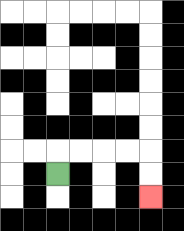{'start': '[2, 7]', 'end': '[6, 8]', 'path_directions': 'U,R,R,R,R,D,D', 'path_coordinates': '[[2, 7], [2, 6], [3, 6], [4, 6], [5, 6], [6, 6], [6, 7], [6, 8]]'}